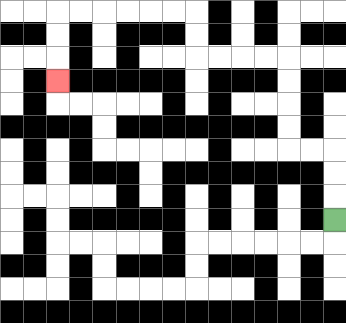{'start': '[14, 9]', 'end': '[2, 3]', 'path_directions': 'U,U,U,L,L,U,U,U,U,L,L,L,L,U,U,L,L,L,L,L,L,D,D,D', 'path_coordinates': '[[14, 9], [14, 8], [14, 7], [14, 6], [13, 6], [12, 6], [12, 5], [12, 4], [12, 3], [12, 2], [11, 2], [10, 2], [9, 2], [8, 2], [8, 1], [8, 0], [7, 0], [6, 0], [5, 0], [4, 0], [3, 0], [2, 0], [2, 1], [2, 2], [2, 3]]'}